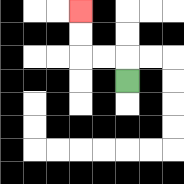{'start': '[5, 3]', 'end': '[3, 0]', 'path_directions': 'U,L,L,U,U', 'path_coordinates': '[[5, 3], [5, 2], [4, 2], [3, 2], [3, 1], [3, 0]]'}